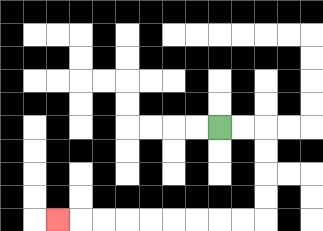{'start': '[9, 5]', 'end': '[2, 9]', 'path_directions': 'R,R,D,D,D,D,L,L,L,L,L,L,L,L,L', 'path_coordinates': '[[9, 5], [10, 5], [11, 5], [11, 6], [11, 7], [11, 8], [11, 9], [10, 9], [9, 9], [8, 9], [7, 9], [6, 9], [5, 9], [4, 9], [3, 9], [2, 9]]'}